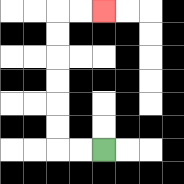{'start': '[4, 6]', 'end': '[4, 0]', 'path_directions': 'L,L,U,U,U,U,U,U,R,R', 'path_coordinates': '[[4, 6], [3, 6], [2, 6], [2, 5], [2, 4], [2, 3], [2, 2], [2, 1], [2, 0], [3, 0], [4, 0]]'}